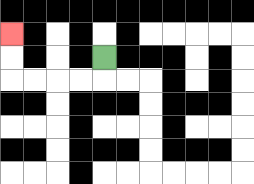{'start': '[4, 2]', 'end': '[0, 1]', 'path_directions': 'D,L,L,L,L,U,U', 'path_coordinates': '[[4, 2], [4, 3], [3, 3], [2, 3], [1, 3], [0, 3], [0, 2], [0, 1]]'}